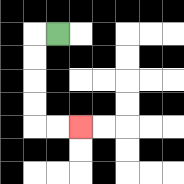{'start': '[2, 1]', 'end': '[3, 5]', 'path_directions': 'L,D,D,D,D,R,R', 'path_coordinates': '[[2, 1], [1, 1], [1, 2], [1, 3], [1, 4], [1, 5], [2, 5], [3, 5]]'}